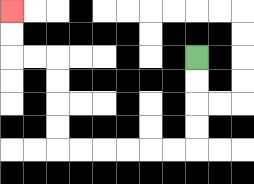{'start': '[8, 2]', 'end': '[0, 0]', 'path_directions': 'D,D,D,D,L,L,L,L,L,L,U,U,U,U,L,L,U,U', 'path_coordinates': '[[8, 2], [8, 3], [8, 4], [8, 5], [8, 6], [7, 6], [6, 6], [5, 6], [4, 6], [3, 6], [2, 6], [2, 5], [2, 4], [2, 3], [2, 2], [1, 2], [0, 2], [0, 1], [0, 0]]'}